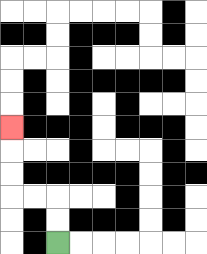{'start': '[2, 10]', 'end': '[0, 5]', 'path_directions': 'U,U,L,L,U,U,U', 'path_coordinates': '[[2, 10], [2, 9], [2, 8], [1, 8], [0, 8], [0, 7], [0, 6], [0, 5]]'}